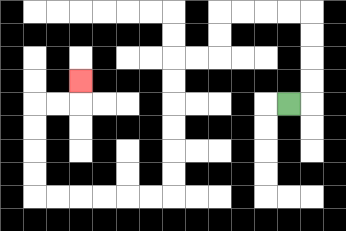{'start': '[12, 4]', 'end': '[3, 3]', 'path_directions': 'R,U,U,U,U,L,L,L,L,D,D,L,L,D,D,D,D,D,D,L,L,L,L,L,L,U,U,U,U,R,R,U', 'path_coordinates': '[[12, 4], [13, 4], [13, 3], [13, 2], [13, 1], [13, 0], [12, 0], [11, 0], [10, 0], [9, 0], [9, 1], [9, 2], [8, 2], [7, 2], [7, 3], [7, 4], [7, 5], [7, 6], [7, 7], [7, 8], [6, 8], [5, 8], [4, 8], [3, 8], [2, 8], [1, 8], [1, 7], [1, 6], [1, 5], [1, 4], [2, 4], [3, 4], [3, 3]]'}